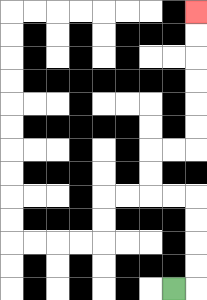{'start': '[7, 12]', 'end': '[8, 0]', 'path_directions': 'R,U,U,U,U,L,L,U,U,R,R,U,U,U,U,U,U', 'path_coordinates': '[[7, 12], [8, 12], [8, 11], [8, 10], [8, 9], [8, 8], [7, 8], [6, 8], [6, 7], [6, 6], [7, 6], [8, 6], [8, 5], [8, 4], [8, 3], [8, 2], [8, 1], [8, 0]]'}